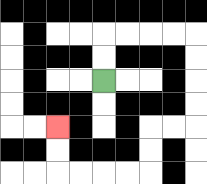{'start': '[4, 3]', 'end': '[2, 5]', 'path_directions': 'U,U,R,R,R,R,D,D,D,D,L,L,D,D,L,L,L,L,U,U', 'path_coordinates': '[[4, 3], [4, 2], [4, 1], [5, 1], [6, 1], [7, 1], [8, 1], [8, 2], [8, 3], [8, 4], [8, 5], [7, 5], [6, 5], [6, 6], [6, 7], [5, 7], [4, 7], [3, 7], [2, 7], [2, 6], [2, 5]]'}